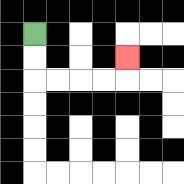{'start': '[1, 1]', 'end': '[5, 2]', 'path_directions': 'D,D,R,R,R,R,U', 'path_coordinates': '[[1, 1], [1, 2], [1, 3], [2, 3], [3, 3], [4, 3], [5, 3], [5, 2]]'}